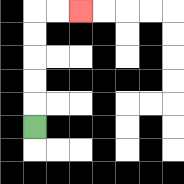{'start': '[1, 5]', 'end': '[3, 0]', 'path_directions': 'U,U,U,U,U,R,R', 'path_coordinates': '[[1, 5], [1, 4], [1, 3], [1, 2], [1, 1], [1, 0], [2, 0], [3, 0]]'}